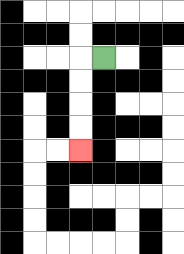{'start': '[4, 2]', 'end': '[3, 6]', 'path_directions': 'L,D,D,D,D', 'path_coordinates': '[[4, 2], [3, 2], [3, 3], [3, 4], [3, 5], [3, 6]]'}